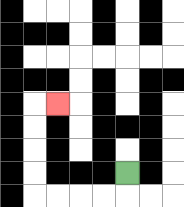{'start': '[5, 7]', 'end': '[2, 4]', 'path_directions': 'D,L,L,L,L,U,U,U,U,R', 'path_coordinates': '[[5, 7], [5, 8], [4, 8], [3, 8], [2, 8], [1, 8], [1, 7], [1, 6], [1, 5], [1, 4], [2, 4]]'}